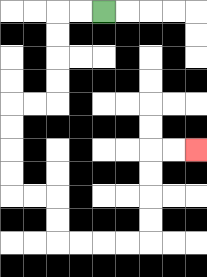{'start': '[4, 0]', 'end': '[8, 6]', 'path_directions': 'L,L,D,D,D,D,L,L,D,D,D,D,R,R,D,D,R,R,R,R,U,U,U,U,R,R', 'path_coordinates': '[[4, 0], [3, 0], [2, 0], [2, 1], [2, 2], [2, 3], [2, 4], [1, 4], [0, 4], [0, 5], [0, 6], [0, 7], [0, 8], [1, 8], [2, 8], [2, 9], [2, 10], [3, 10], [4, 10], [5, 10], [6, 10], [6, 9], [6, 8], [6, 7], [6, 6], [7, 6], [8, 6]]'}